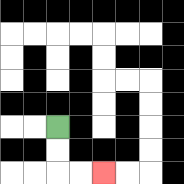{'start': '[2, 5]', 'end': '[4, 7]', 'path_directions': 'D,D,R,R', 'path_coordinates': '[[2, 5], [2, 6], [2, 7], [3, 7], [4, 7]]'}